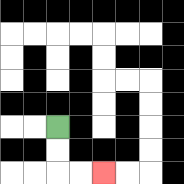{'start': '[2, 5]', 'end': '[4, 7]', 'path_directions': 'D,D,R,R', 'path_coordinates': '[[2, 5], [2, 6], [2, 7], [3, 7], [4, 7]]'}